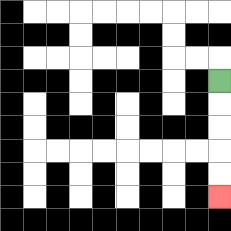{'start': '[9, 3]', 'end': '[9, 8]', 'path_directions': 'D,D,D,D,D', 'path_coordinates': '[[9, 3], [9, 4], [9, 5], [9, 6], [9, 7], [9, 8]]'}